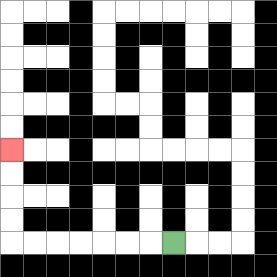{'start': '[7, 10]', 'end': '[0, 6]', 'path_directions': 'L,L,L,L,L,L,L,U,U,U,U', 'path_coordinates': '[[7, 10], [6, 10], [5, 10], [4, 10], [3, 10], [2, 10], [1, 10], [0, 10], [0, 9], [0, 8], [0, 7], [0, 6]]'}